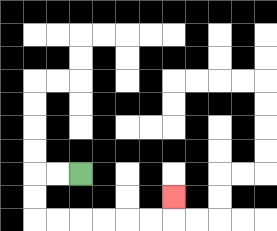{'start': '[3, 7]', 'end': '[7, 8]', 'path_directions': 'L,L,D,D,R,R,R,R,R,R,U', 'path_coordinates': '[[3, 7], [2, 7], [1, 7], [1, 8], [1, 9], [2, 9], [3, 9], [4, 9], [5, 9], [6, 9], [7, 9], [7, 8]]'}